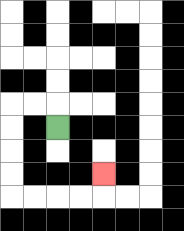{'start': '[2, 5]', 'end': '[4, 7]', 'path_directions': 'U,L,L,D,D,D,D,R,R,R,R,U', 'path_coordinates': '[[2, 5], [2, 4], [1, 4], [0, 4], [0, 5], [0, 6], [0, 7], [0, 8], [1, 8], [2, 8], [3, 8], [4, 8], [4, 7]]'}